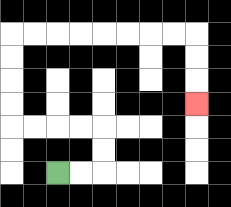{'start': '[2, 7]', 'end': '[8, 4]', 'path_directions': 'R,R,U,U,L,L,L,L,U,U,U,U,R,R,R,R,R,R,R,R,D,D,D', 'path_coordinates': '[[2, 7], [3, 7], [4, 7], [4, 6], [4, 5], [3, 5], [2, 5], [1, 5], [0, 5], [0, 4], [0, 3], [0, 2], [0, 1], [1, 1], [2, 1], [3, 1], [4, 1], [5, 1], [6, 1], [7, 1], [8, 1], [8, 2], [8, 3], [8, 4]]'}